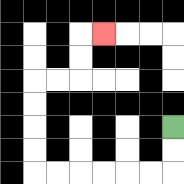{'start': '[7, 5]', 'end': '[4, 1]', 'path_directions': 'D,D,L,L,L,L,L,L,U,U,U,U,R,R,U,U,R', 'path_coordinates': '[[7, 5], [7, 6], [7, 7], [6, 7], [5, 7], [4, 7], [3, 7], [2, 7], [1, 7], [1, 6], [1, 5], [1, 4], [1, 3], [2, 3], [3, 3], [3, 2], [3, 1], [4, 1]]'}